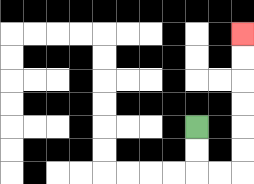{'start': '[8, 5]', 'end': '[10, 1]', 'path_directions': 'D,D,R,R,U,U,U,U,U,U', 'path_coordinates': '[[8, 5], [8, 6], [8, 7], [9, 7], [10, 7], [10, 6], [10, 5], [10, 4], [10, 3], [10, 2], [10, 1]]'}